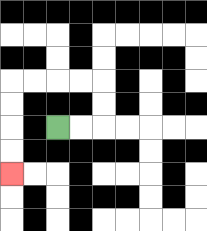{'start': '[2, 5]', 'end': '[0, 7]', 'path_directions': 'R,R,U,U,L,L,L,L,D,D,D,D', 'path_coordinates': '[[2, 5], [3, 5], [4, 5], [4, 4], [4, 3], [3, 3], [2, 3], [1, 3], [0, 3], [0, 4], [0, 5], [0, 6], [0, 7]]'}